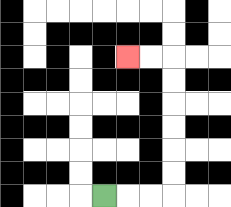{'start': '[4, 8]', 'end': '[5, 2]', 'path_directions': 'R,R,R,U,U,U,U,U,U,L,L', 'path_coordinates': '[[4, 8], [5, 8], [6, 8], [7, 8], [7, 7], [7, 6], [7, 5], [7, 4], [7, 3], [7, 2], [6, 2], [5, 2]]'}